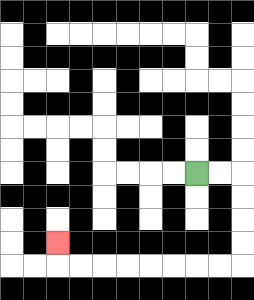{'start': '[8, 7]', 'end': '[2, 10]', 'path_directions': 'R,R,D,D,D,D,L,L,L,L,L,L,L,L,U', 'path_coordinates': '[[8, 7], [9, 7], [10, 7], [10, 8], [10, 9], [10, 10], [10, 11], [9, 11], [8, 11], [7, 11], [6, 11], [5, 11], [4, 11], [3, 11], [2, 11], [2, 10]]'}